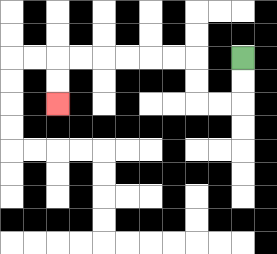{'start': '[10, 2]', 'end': '[2, 4]', 'path_directions': 'D,D,L,L,U,U,L,L,L,L,L,L,D,D', 'path_coordinates': '[[10, 2], [10, 3], [10, 4], [9, 4], [8, 4], [8, 3], [8, 2], [7, 2], [6, 2], [5, 2], [4, 2], [3, 2], [2, 2], [2, 3], [2, 4]]'}